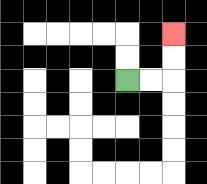{'start': '[5, 3]', 'end': '[7, 1]', 'path_directions': 'R,R,U,U', 'path_coordinates': '[[5, 3], [6, 3], [7, 3], [7, 2], [7, 1]]'}